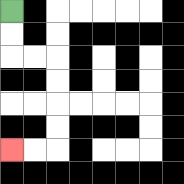{'start': '[0, 0]', 'end': '[0, 6]', 'path_directions': 'D,D,R,R,D,D,D,D,L,L', 'path_coordinates': '[[0, 0], [0, 1], [0, 2], [1, 2], [2, 2], [2, 3], [2, 4], [2, 5], [2, 6], [1, 6], [0, 6]]'}